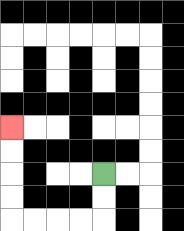{'start': '[4, 7]', 'end': '[0, 5]', 'path_directions': 'D,D,L,L,L,L,U,U,U,U', 'path_coordinates': '[[4, 7], [4, 8], [4, 9], [3, 9], [2, 9], [1, 9], [0, 9], [0, 8], [0, 7], [0, 6], [0, 5]]'}